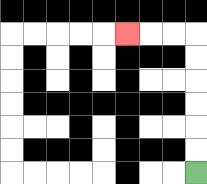{'start': '[8, 7]', 'end': '[5, 1]', 'path_directions': 'U,U,U,U,U,U,L,L,L', 'path_coordinates': '[[8, 7], [8, 6], [8, 5], [8, 4], [8, 3], [8, 2], [8, 1], [7, 1], [6, 1], [5, 1]]'}